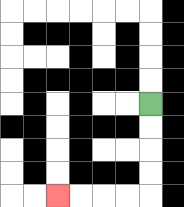{'start': '[6, 4]', 'end': '[2, 8]', 'path_directions': 'D,D,D,D,L,L,L,L', 'path_coordinates': '[[6, 4], [6, 5], [6, 6], [6, 7], [6, 8], [5, 8], [4, 8], [3, 8], [2, 8]]'}